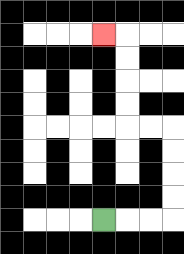{'start': '[4, 9]', 'end': '[4, 1]', 'path_directions': 'R,R,R,U,U,U,U,L,L,U,U,U,U,L', 'path_coordinates': '[[4, 9], [5, 9], [6, 9], [7, 9], [7, 8], [7, 7], [7, 6], [7, 5], [6, 5], [5, 5], [5, 4], [5, 3], [5, 2], [5, 1], [4, 1]]'}